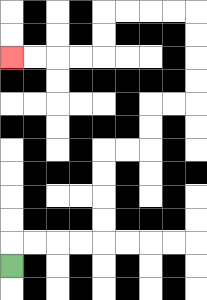{'start': '[0, 11]', 'end': '[0, 2]', 'path_directions': 'U,R,R,R,R,U,U,U,U,R,R,U,U,R,R,U,U,U,U,L,L,L,L,D,D,L,L,L,L', 'path_coordinates': '[[0, 11], [0, 10], [1, 10], [2, 10], [3, 10], [4, 10], [4, 9], [4, 8], [4, 7], [4, 6], [5, 6], [6, 6], [6, 5], [6, 4], [7, 4], [8, 4], [8, 3], [8, 2], [8, 1], [8, 0], [7, 0], [6, 0], [5, 0], [4, 0], [4, 1], [4, 2], [3, 2], [2, 2], [1, 2], [0, 2]]'}